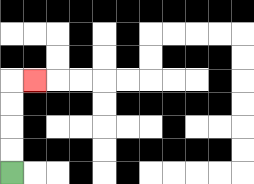{'start': '[0, 7]', 'end': '[1, 3]', 'path_directions': 'U,U,U,U,R', 'path_coordinates': '[[0, 7], [0, 6], [0, 5], [0, 4], [0, 3], [1, 3]]'}